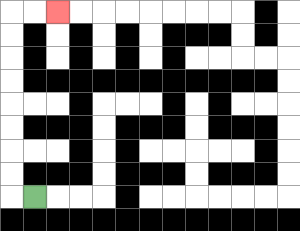{'start': '[1, 8]', 'end': '[2, 0]', 'path_directions': 'L,U,U,U,U,U,U,U,U,R,R', 'path_coordinates': '[[1, 8], [0, 8], [0, 7], [0, 6], [0, 5], [0, 4], [0, 3], [0, 2], [0, 1], [0, 0], [1, 0], [2, 0]]'}